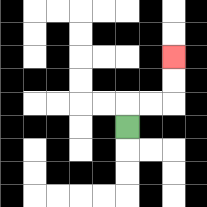{'start': '[5, 5]', 'end': '[7, 2]', 'path_directions': 'U,R,R,U,U', 'path_coordinates': '[[5, 5], [5, 4], [6, 4], [7, 4], [7, 3], [7, 2]]'}